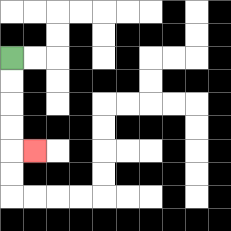{'start': '[0, 2]', 'end': '[1, 6]', 'path_directions': 'D,D,D,D,R', 'path_coordinates': '[[0, 2], [0, 3], [0, 4], [0, 5], [0, 6], [1, 6]]'}